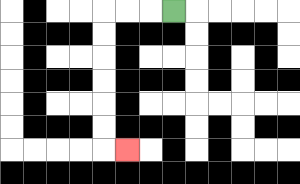{'start': '[7, 0]', 'end': '[5, 6]', 'path_directions': 'L,L,L,D,D,D,D,D,D,R', 'path_coordinates': '[[7, 0], [6, 0], [5, 0], [4, 0], [4, 1], [4, 2], [4, 3], [4, 4], [4, 5], [4, 6], [5, 6]]'}